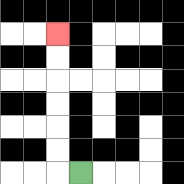{'start': '[3, 7]', 'end': '[2, 1]', 'path_directions': 'L,U,U,U,U,U,U', 'path_coordinates': '[[3, 7], [2, 7], [2, 6], [2, 5], [2, 4], [2, 3], [2, 2], [2, 1]]'}